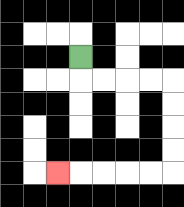{'start': '[3, 2]', 'end': '[2, 7]', 'path_directions': 'D,R,R,R,R,D,D,D,D,L,L,L,L,L', 'path_coordinates': '[[3, 2], [3, 3], [4, 3], [5, 3], [6, 3], [7, 3], [7, 4], [7, 5], [7, 6], [7, 7], [6, 7], [5, 7], [4, 7], [3, 7], [2, 7]]'}